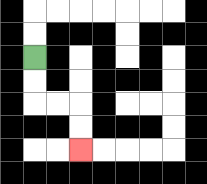{'start': '[1, 2]', 'end': '[3, 6]', 'path_directions': 'D,D,R,R,D,D', 'path_coordinates': '[[1, 2], [1, 3], [1, 4], [2, 4], [3, 4], [3, 5], [3, 6]]'}